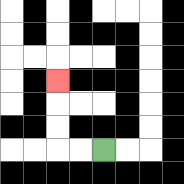{'start': '[4, 6]', 'end': '[2, 3]', 'path_directions': 'L,L,U,U,U', 'path_coordinates': '[[4, 6], [3, 6], [2, 6], [2, 5], [2, 4], [2, 3]]'}